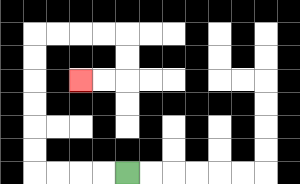{'start': '[5, 7]', 'end': '[3, 3]', 'path_directions': 'L,L,L,L,U,U,U,U,U,U,R,R,R,R,D,D,L,L', 'path_coordinates': '[[5, 7], [4, 7], [3, 7], [2, 7], [1, 7], [1, 6], [1, 5], [1, 4], [1, 3], [1, 2], [1, 1], [2, 1], [3, 1], [4, 1], [5, 1], [5, 2], [5, 3], [4, 3], [3, 3]]'}